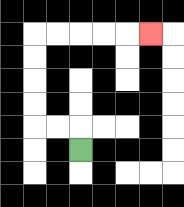{'start': '[3, 6]', 'end': '[6, 1]', 'path_directions': 'U,L,L,U,U,U,U,R,R,R,R,R', 'path_coordinates': '[[3, 6], [3, 5], [2, 5], [1, 5], [1, 4], [1, 3], [1, 2], [1, 1], [2, 1], [3, 1], [4, 1], [5, 1], [6, 1]]'}